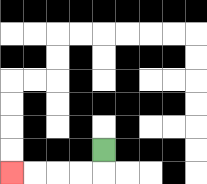{'start': '[4, 6]', 'end': '[0, 7]', 'path_directions': 'D,L,L,L,L', 'path_coordinates': '[[4, 6], [4, 7], [3, 7], [2, 7], [1, 7], [0, 7]]'}